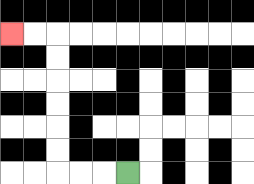{'start': '[5, 7]', 'end': '[0, 1]', 'path_directions': 'L,L,L,U,U,U,U,U,U,L,L', 'path_coordinates': '[[5, 7], [4, 7], [3, 7], [2, 7], [2, 6], [2, 5], [2, 4], [2, 3], [2, 2], [2, 1], [1, 1], [0, 1]]'}